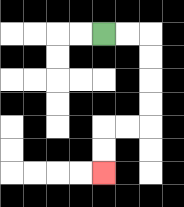{'start': '[4, 1]', 'end': '[4, 7]', 'path_directions': 'R,R,D,D,D,D,L,L,D,D', 'path_coordinates': '[[4, 1], [5, 1], [6, 1], [6, 2], [6, 3], [6, 4], [6, 5], [5, 5], [4, 5], [4, 6], [4, 7]]'}